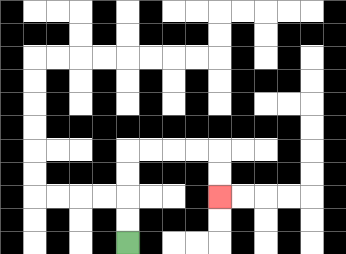{'start': '[5, 10]', 'end': '[9, 8]', 'path_directions': 'U,U,U,U,R,R,R,R,D,D', 'path_coordinates': '[[5, 10], [5, 9], [5, 8], [5, 7], [5, 6], [6, 6], [7, 6], [8, 6], [9, 6], [9, 7], [9, 8]]'}